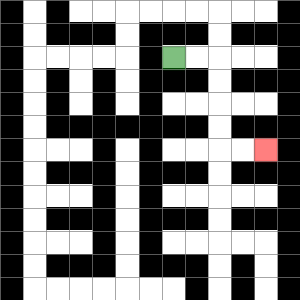{'start': '[7, 2]', 'end': '[11, 6]', 'path_directions': 'R,R,D,D,D,D,R,R', 'path_coordinates': '[[7, 2], [8, 2], [9, 2], [9, 3], [9, 4], [9, 5], [9, 6], [10, 6], [11, 6]]'}